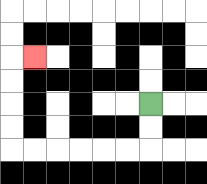{'start': '[6, 4]', 'end': '[1, 2]', 'path_directions': 'D,D,L,L,L,L,L,L,U,U,U,U,R', 'path_coordinates': '[[6, 4], [6, 5], [6, 6], [5, 6], [4, 6], [3, 6], [2, 6], [1, 6], [0, 6], [0, 5], [0, 4], [0, 3], [0, 2], [1, 2]]'}